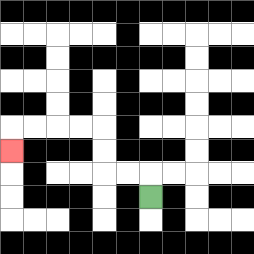{'start': '[6, 8]', 'end': '[0, 6]', 'path_directions': 'U,L,L,U,U,L,L,L,L,D', 'path_coordinates': '[[6, 8], [6, 7], [5, 7], [4, 7], [4, 6], [4, 5], [3, 5], [2, 5], [1, 5], [0, 5], [0, 6]]'}